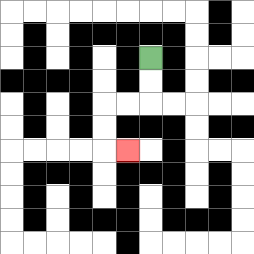{'start': '[6, 2]', 'end': '[5, 6]', 'path_directions': 'D,D,L,L,D,D,R', 'path_coordinates': '[[6, 2], [6, 3], [6, 4], [5, 4], [4, 4], [4, 5], [4, 6], [5, 6]]'}